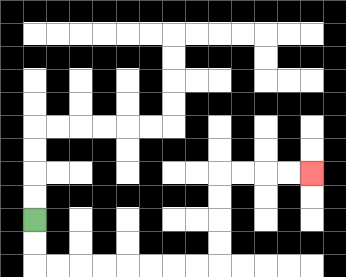{'start': '[1, 9]', 'end': '[13, 7]', 'path_directions': 'D,D,R,R,R,R,R,R,R,R,U,U,U,U,R,R,R,R', 'path_coordinates': '[[1, 9], [1, 10], [1, 11], [2, 11], [3, 11], [4, 11], [5, 11], [6, 11], [7, 11], [8, 11], [9, 11], [9, 10], [9, 9], [9, 8], [9, 7], [10, 7], [11, 7], [12, 7], [13, 7]]'}